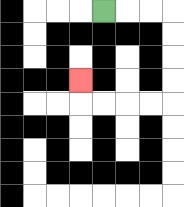{'start': '[4, 0]', 'end': '[3, 3]', 'path_directions': 'R,R,R,D,D,D,D,L,L,L,L,U', 'path_coordinates': '[[4, 0], [5, 0], [6, 0], [7, 0], [7, 1], [7, 2], [7, 3], [7, 4], [6, 4], [5, 4], [4, 4], [3, 4], [3, 3]]'}